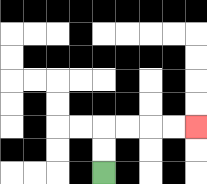{'start': '[4, 7]', 'end': '[8, 5]', 'path_directions': 'U,U,R,R,R,R', 'path_coordinates': '[[4, 7], [4, 6], [4, 5], [5, 5], [6, 5], [7, 5], [8, 5]]'}